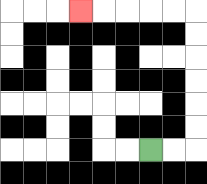{'start': '[6, 6]', 'end': '[3, 0]', 'path_directions': 'R,R,U,U,U,U,U,U,L,L,L,L,L', 'path_coordinates': '[[6, 6], [7, 6], [8, 6], [8, 5], [8, 4], [8, 3], [8, 2], [8, 1], [8, 0], [7, 0], [6, 0], [5, 0], [4, 0], [3, 0]]'}